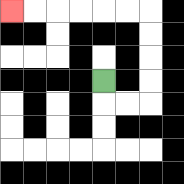{'start': '[4, 3]', 'end': '[0, 0]', 'path_directions': 'D,R,R,U,U,U,U,L,L,L,L,L,L', 'path_coordinates': '[[4, 3], [4, 4], [5, 4], [6, 4], [6, 3], [6, 2], [6, 1], [6, 0], [5, 0], [4, 0], [3, 0], [2, 0], [1, 0], [0, 0]]'}